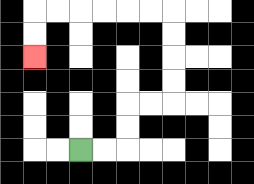{'start': '[3, 6]', 'end': '[1, 2]', 'path_directions': 'R,R,U,U,R,R,U,U,U,U,L,L,L,L,L,L,D,D', 'path_coordinates': '[[3, 6], [4, 6], [5, 6], [5, 5], [5, 4], [6, 4], [7, 4], [7, 3], [7, 2], [7, 1], [7, 0], [6, 0], [5, 0], [4, 0], [3, 0], [2, 0], [1, 0], [1, 1], [1, 2]]'}